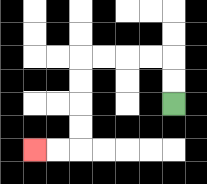{'start': '[7, 4]', 'end': '[1, 6]', 'path_directions': 'U,U,L,L,L,L,D,D,D,D,L,L', 'path_coordinates': '[[7, 4], [7, 3], [7, 2], [6, 2], [5, 2], [4, 2], [3, 2], [3, 3], [3, 4], [3, 5], [3, 6], [2, 6], [1, 6]]'}